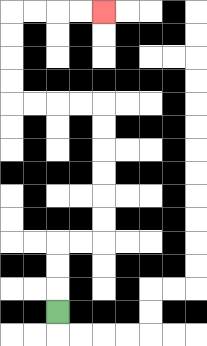{'start': '[2, 13]', 'end': '[4, 0]', 'path_directions': 'U,U,U,R,R,U,U,U,U,U,U,L,L,L,L,U,U,U,U,R,R,R,R', 'path_coordinates': '[[2, 13], [2, 12], [2, 11], [2, 10], [3, 10], [4, 10], [4, 9], [4, 8], [4, 7], [4, 6], [4, 5], [4, 4], [3, 4], [2, 4], [1, 4], [0, 4], [0, 3], [0, 2], [0, 1], [0, 0], [1, 0], [2, 0], [3, 0], [4, 0]]'}